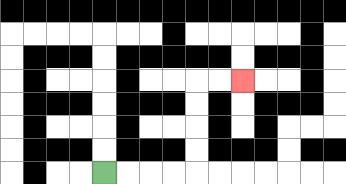{'start': '[4, 7]', 'end': '[10, 3]', 'path_directions': 'R,R,R,R,U,U,U,U,R,R', 'path_coordinates': '[[4, 7], [5, 7], [6, 7], [7, 7], [8, 7], [8, 6], [8, 5], [8, 4], [8, 3], [9, 3], [10, 3]]'}